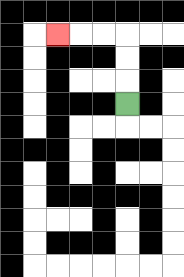{'start': '[5, 4]', 'end': '[2, 1]', 'path_directions': 'U,U,U,L,L,L', 'path_coordinates': '[[5, 4], [5, 3], [5, 2], [5, 1], [4, 1], [3, 1], [2, 1]]'}